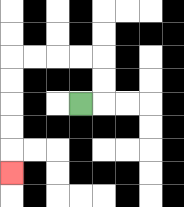{'start': '[3, 4]', 'end': '[0, 7]', 'path_directions': 'R,U,U,L,L,L,L,D,D,D,D,D', 'path_coordinates': '[[3, 4], [4, 4], [4, 3], [4, 2], [3, 2], [2, 2], [1, 2], [0, 2], [0, 3], [0, 4], [0, 5], [0, 6], [0, 7]]'}